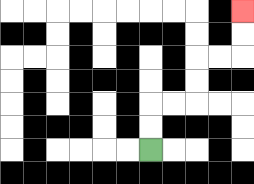{'start': '[6, 6]', 'end': '[10, 0]', 'path_directions': 'U,U,R,R,U,U,R,R,U,U', 'path_coordinates': '[[6, 6], [6, 5], [6, 4], [7, 4], [8, 4], [8, 3], [8, 2], [9, 2], [10, 2], [10, 1], [10, 0]]'}